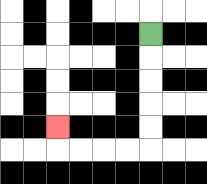{'start': '[6, 1]', 'end': '[2, 5]', 'path_directions': 'D,D,D,D,D,L,L,L,L,U', 'path_coordinates': '[[6, 1], [6, 2], [6, 3], [6, 4], [6, 5], [6, 6], [5, 6], [4, 6], [3, 6], [2, 6], [2, 5]]'}